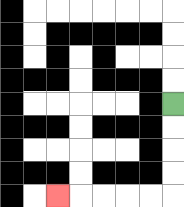{'start': '[7, 4]', 'end': '[2, 8]', 'path_directions': 'D,D,D,D,L,L,L,L,L', 'path_coordinates': '[[7, 4], [7, 5], [7, 6], [7, 7], [7, 8], [6, 8], [5, 8], [4, 8], [3, 8], [2, 8]]'}